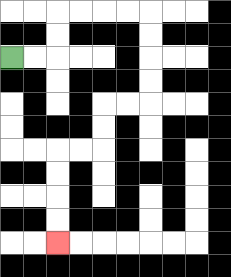{'start': '[0, 2]', 'end': '[2, 10]', 'path_directions': 'R,R,U,U,R,R,R,R,D,D,D,D,L,L,D,D,L,L,D,D,D,D', 'path_coordinates': '[[0, 2], [1, 2], [2, 2], [2, 1], [2, 0], [3, 0], [4, 0], [5, 0], [6, 0], [6, 1], [6, 2], [6, 3], [6, 4], [5, 4], [4, 4], [4, 5], [4, 6], [3, 6], [2, 6], [2, 7], [2, 8], [2, 9], [2, 10]]'}